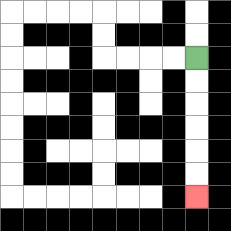{'start': '[8, 2]', 'end': '[8, 8]', 'path_directions': 'D,D,D,D,D,D', 'path_coordinates': '[[8, 2], [8, 3], [8, 4], [8, 5], [8, 6], [8, 7], [8, 8]]'}